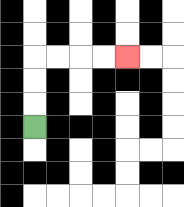{'start': '[1, 5]', 'end': '[5, 2]', 'path_directions': 'U,U,U,R,R,R,R', 'path_coordinates': '[[1, 5], [1, 4], [1, 3], [1, 2], [2, 2], [3, 2], [4, 2], [5, 2]]'}